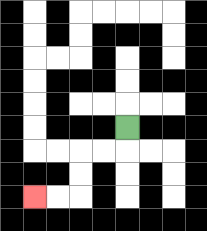{'start': '[5, 5]', 'end': '[1, 8]', 'path_directions': 'D,L,L,D,D,L,L', 'path_coordinates': '[[5, 5], [5, 6], [4, 6], [3, 6], [3, 7], [3, 8], [2, 8], [1, 8]]'}